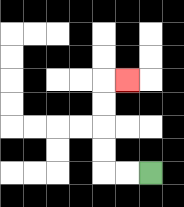{'start': '[6, 7]', 'end': '[5, 3]', 'path_directions': 'L,L,U,U,U,U,R', 'path_coordinates': '[[6, 7], [5, 7], [4, 7], [4, 6], [4, 5], [4, 4], [4, 3], [5, 3]]'}